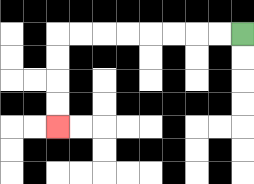{'start': '[10, 1]', 'end': '[2, 5]', 'path_directions': 'L,L,L,L,L,L,L,L,D,D,D,D', 'path_coordinates': '[[10, 1], [9, 1], [8, 1], [7, 1], [6, 1], [5, 1], [4, 1], [3, 1], [2, 1], [2, 2], [2, 3], [2, 4], [2, 5]]'}